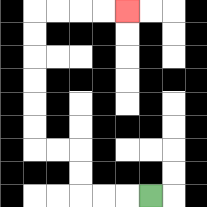{'start': '[6, 8]', 'end': '[5, 0]', 'path_directions': 'L,L,L,U,U,L,L,U,U,U,U,U,U,R,R,R,R', 'path_coordinates': '[[6, 8], [5, 8], [4, 8], [3, 8], [3, 7], [3, 6], [2, 6], [1, 6], [1, 5], [1, 4], [1, 3], [1, 2], [1, 1], [1, 0], [2, 0], [3, 0], [4, 0], [5, 0]]'}